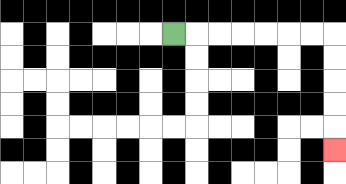{'start': '[7, 1]', 'end': '[14, 6]', 'path_directions': 'R,R,R,R,R,R,R,D,D,D,D,D', 'path_coordinates': '[[7, 1], [8, 1], [9, 1], [10, 1], [11, 1], [12, 1], [13, 1], [14, 1], [14, 2], [14, 3], [14, 4], [14, 5], [14, 6]]'}